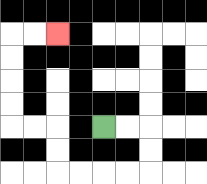{'start': '[4, 5]', 'end': '[2, 1]', 'path_directions': 'R,R,D,D,L,L,L,L,U,U,L,L,U,U,U,U,R,R', 'path_coordinates': '[[4, 5], [5, 5], [6, 5], [6, 6], [6, 7], [5, 7], [4, 7], [3, 7], [2, 7], [2, 6], [2, 5], [1, 5], [0, 5], [0, 4], [0, 3], [0, 2], [0, 1], [1, 1], [2, 1]]'}